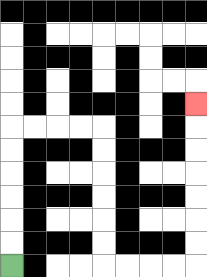{'start': '[0, 11]', 'end': '[8, 4]', 'path_directions': 'U,U,U,U,U,U,R,R,R,R,D,D,D,D,D,D,R,R,R,R,U,U,U,U,U,U,U', 'path_coordinates': '[[0, 11], [0, 10], [0, 9], [0, 8], [0, 7], [0, 6], [0, 5], [1, 5], [2, 5], [3, 5], [4, 5], [4, 6], [4, 7], [4, 8], [4, 9], [4, 10], [4, 11], [5, 11], [6, 11], [7, 11], [8, 11], [8, 10], [8, 9], [8, 8], [8, 7], [8, 6], [8, 5], [8, 4]]'}